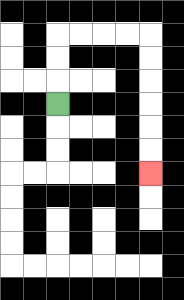{'start': '[2, 4]', 'end': '[6, 7]', 'path_directions': 'U,U,U,R,R,R,R,D,D,D,D,D,D', 'path_coordinates': '[[2, 4], [2, 3], [2, 2], [2, 1], [3, 1], [4, 1], [5, 1], [6, 1], [6, 2], [6, 3], [6, 4], [6, 5], [6, 6], [6, 7]]'}